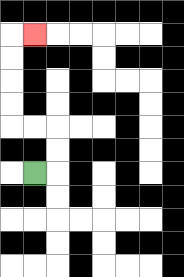{'start': '[1, 7]', 'end': '[1, 1]', 'path_directions': 'R,U,U,L,L,U,U,U,U,R', 'path_coordinates': '[[1, 7], [2, 7], [2, 6], [2, 5], [1, 5], [0, 5], [0, 4], [0, 3], [0, 2], [0, 1], [1, 1]]'}